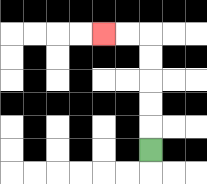{'start': '[6, 6]', 'end': '[4, 1]', 'path_directions': 'U,U,U,U,U,L,L', 'path_coordinates': '[[6, 6], [6, 5], [6, 4], [6, 3], [6, 2], [6, 1], [5, 1], [4, 1]]'}